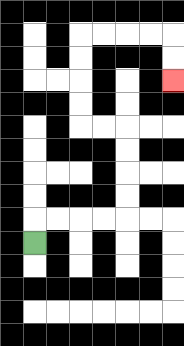{'start': '[1, 10]', 'end': '[7, 3]', 'path_directions': 'U,R,R,R,R,U,U,U,U,L,L,U,U,U,U,R,R,R,R,D,D', 'path_coordinates': '[[1, 10], [1, 9], [2, 9], [3, 9], [4, 9], [5, 9], [5, 8], [5, 7], [5, 6], [5, 5], [4, 5], [3, 5], [3, 4], [3, 3], [3, 2], [3, 1], [4, 1], [5, 1], [6, 1], [7, 1], [7, 2], [7, 3]]'}